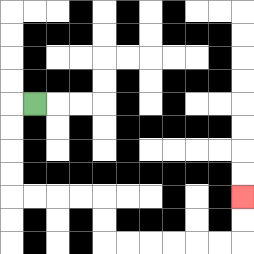{'start': '[1, 4]', 'end': '[10, 8]', 'path_directions': 'L,D,D,D,D,R,R,R,R,D,D,R,R,R,R,R,R,U,U', 'path_coordinates': '[[1, 4], [0, 4], [0, 5], [0, 6], [0, 7], [0, 8], [1, 8], [2, 8], [3, 8], [4, 8], [4, 9], [4, 10], [5, 10], [6, 10], [7, 10], [8, 10], [9, 10], [10, 10], [10, 9], [10, 8]]'}